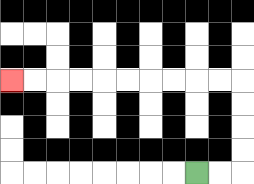{'start': '[8, 7]', 'end': '[0, 3]', 'path_directions': 'R,R,U,U,U,U,L,L,L,L,L,L,L,L,L,L', 'path_coordinates': '[[8, 7], [9, 7], [10, 7], [10, 6], [10, 5], [10, 4], [10, 3], [9, 3], [8, 3], [7, 3], [6, 3], [5, 3], [4, 3], [3, 3], [2, 3], [1, 3], [0, 3]]'}